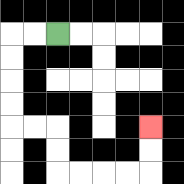{'start': '[2, 1]', 'end': '[6, 5]', 'path_directions': 'L,L,D,D,D,D,R,R,D,D,R,R,R,R,U,U', 'path_coordinates': '[[2, 1], [1, 1], [0, 1], [0, 2], [0, 3], [0, 4], [0, 5], [1, 5], [2, 5], [2, 6], [2, 7], [3, 7], [4, 7], [5, 7], [6, 7], [6, 6], [6, 5]]'}